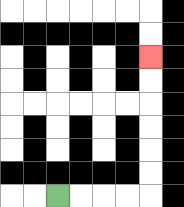{'start': '[2, 8]', 'end': '[6, 2]', 'path_directions': 'R,R,R,R,U,U,U,U,U,U', 'path_coordinates': '[[2, 8], [3, 8], [4, 8], [5, 8], [6, 8], [6, 7], [6, 6], [6, 5], [6, 4], [6, 3], [6, 2]]'}